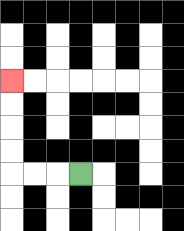{'start': '[3, 7]', 'end': '[0, 3]', 'path_directions': 'L,L,L,U,U,U,U', 'path_coordinates': '[[3, 7], [2, 7], [1, 7], [0, 7], [0, 6], [0, 5], [0, 4], [0, 3]]'}